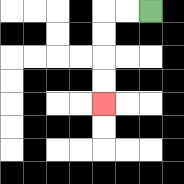{'start': '[6, 0]', 'end': '[4, 4]', 'path_directions': 'L,L,D,D,D,D', 'path_coordinates': '[[6, 0], [5, 0], [4, 0], [4, 1], [4, 2], [4, 3], [4, 4]]'}